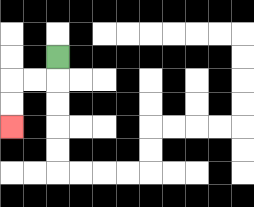{'start': '[2, 2]', 'end': '[0, 5]', 'path_directions': 'D,L,L,D,D', 'path_coordinates': '[[2, 2], [2, 3], [1, 3], [0, 3], [0, 4], [0, 5]]'}